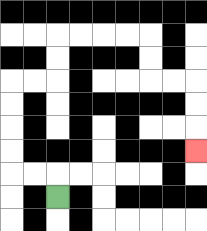{'start': '[2, 8]', 'end': '[8, 6]', 'path_directions': 'U,L,L,U,U,U,U,R,R,U,U,R,R,R,R,D,D,R,R,D,D,D', 'path_coordinates': '[[2, 8], [2, 7], [1, 7], [0, 7], [0, 6], [0, 5], [0, 4], [0, 3], [1, 3], [2, 3], [2, 2], [2, 1], [3, 1], [4, 1], [5, 1], [6, 1], [6, 2], [6, 3], [7, 3], [8, 3], [8, 4], [8, 5], [8, 6]]'}